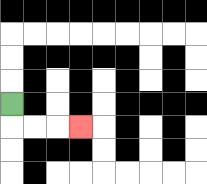{'start': '[0, 4]', 'end': '[3, 5]', 'path_directions': 'D,R,R,R', 'path_coordinates': '[[0, 4], [0, 5], [1, 5], [2, 5], [3, 5]]'}